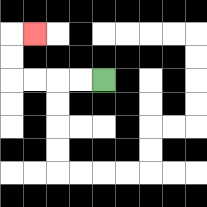{'start': '[4, 3]', 'end': '[1, 1]', 'path_directions': 'L,L,L,L,U,U,R', 'path_coordinates': '[[4, 3], [3, 3], [2, 3], [1, 3], [0, 3], [0, 2], [0, 1], [1, 1]]'}